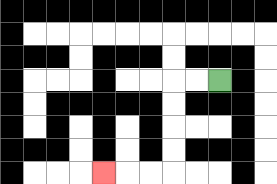{'start': '[9, 3]', 'end': '[4, 7]', 'path_directions': 'L,L,D,D,D,D,L,L,L', 'path_coordinates': '[[9, 3], [8, 3], [7, 3], [7, 4], [7, 5], [7, 6], [7, 7], [6, 7], [5, 7], [4, 7]]'}